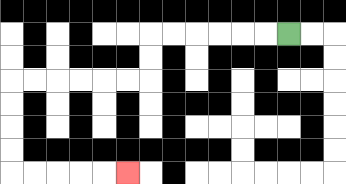{'start': '[12, 1]', 'end': '[5, 7]', 'path_directions': 'L,L,L,L,L,L,D,D,L,L,L,L,L,L,D,D,D,D,R,R,R,R,R', 'path_coordinates': '[[12, 1], [11, 1], [10, 1], [9, 1], [8, 1], [7, 1], [6, 1], [6, 2], [6, 3], [5, 3], [4, 3], [3, 3], [2, 3], [1, 3], [0, 3], [0, 4], [0, 5], [0, 6], [0, 7], [1, 7], [2, 7], [3, 7], [4, 7], [5, 7]]'}